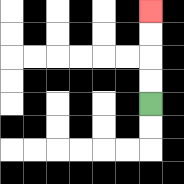{'start': '[6, 4]', 'end': '[6, 0]', 'path_directions': 'U,U,U,U', 'path_coordinates': '[[6, 4], [6, 3], [6, 2], [6, 1], [6, 0]]'}